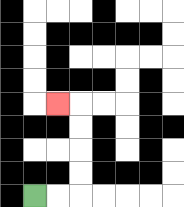{'start': '[1, 8]', 'end': '[2, 4]', 'path_directions': 'R,R,U,U,U,U,L', 'path_coordinates': '[[1, 8], [2, 8], [3, 8], [3, 7], [3, 6], [3, 5], [3, 4], [2, 4]]'}